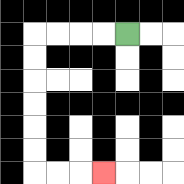{'start': '[5, 1]', 'end': '[4, 7]', 'path_directions': 'L,L,L,L,D,D,D,D,D,D,R,R,R', 'path_coordinates': '[[5, 1], [4, 1], [3, 1], [2, 1], [1, 1], [1, 2], [1, 3], [1, 4], [1, 5], [1, 6], [1, 7], [2, 7], [3, 7], [4, 7]]'}